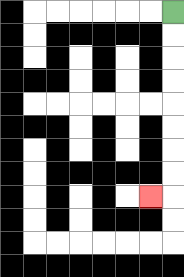{'start': '[7, 0]', 'end': '[6, 8]', 'path_directions': 'D,D,D,D,D,D,D,D,L', 'path_coordinates': '[[7, 0], [7, 1], [7, 2], [7, 3], [7, 4], [7, 5], [7, 6], [7, 7], [7, 8], [6, 8]]'}